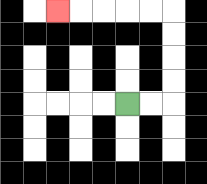{'start': '[5, 4]', 'end': '[2, 0]', 'path_directions': 'R,R,U,U,U,U,L,L,L,L,L', 'path_coordinates': '[[5, 4], [6, 4], [7, 4], [7, 3], [7, 2], [7, 1], [7, 0], [6, 0], [5, 0], [4, 0], [3, 0], [2, 0]]'}